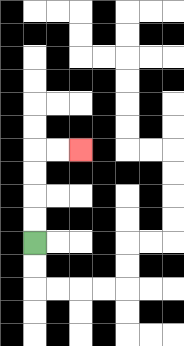{'start': '[1, 10]', 'end': '[3, 6]', 'path_directions': 'U,U,U,U,R,R', 'path_coordinates': '[[1, 10], [1, 9], [1, 8], [1, 7], [1, 6], [2, 6], [3, 6]]'}